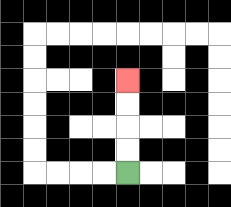{'start': '[5, 7]', 'end': '[5, 3]', 'path_directions': 'U,U,U,U', 'path_coordinates': '[[5, 7], [5, 6], [5, 5], [5, 4], [5, 3]]'}